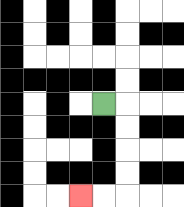{'start': '[4, 4]', 'end': '[3, 8]', 'path_directions': 'R,D,D,D,D,L,L', 'path_coordinates': '[[4, 4], [5, 4], [5, 5], [5, 6], [5, 7], [5, 8], [4, 8], [3, 8]]'}